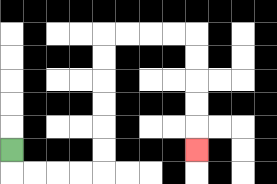{'start': '[0, 6]', 'end': '[8, 6]', 'path_directions': 'D,R,R,R,R,U,U,U,U,U,U,R,R,R,R,D,D,D,D,D', 'path_coordinates': '[[0, 6], [0, 7], [1, 7], [2, 7], [3, 7], [4, 7], [4, 6], [4, 5], [4, 4], [4, 3], [4, 2], [4, 1], [5, 1], [6, 1], [7, 1], [8, 1], [8, 2], [8, 3], [8, 4], [8, 5], [8, 6]]'}